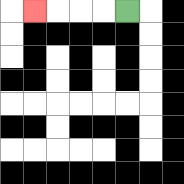{'start': '[5, 0]', 'end': '[1, 0]', 'path_directions': 'L,L,L,L', 'path_coordinates': '[[5, 0], [4, 0], [3, 0], [2, 0], [1, 0]]'}